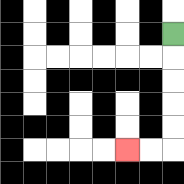{'start': '[7, 1]', 'end': '[5, 6]', 'path_directions': 'D,D,D,D,D,L,L', 'path_coordinates': '[[7, 1], [7, 2], [7, 3], [7, 4], [7, 5], [7, 6], [6, 6], [5, 6]]'}